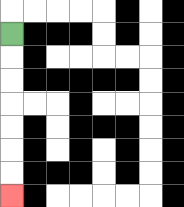{'start': '[0, 1]', 'end': '[0, 8]', 'path_directions': 'D,D,D,D,D,D,D', 'path_coordinates': '[[0, 1], [0, 2], [0, 3], [0, 4], [0, 5], [0, 6], [0, 7], [0, 8]]'}